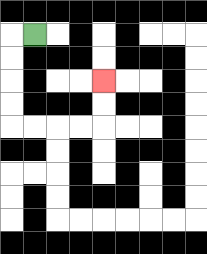{'start': '[1, 1]', 'end': '[4, 3]', 'path_directions': 'L,D,D,D,D,R,R,R,R,U,U', 'path_coordinates': '[[1, 1], [0, 1], [0, 2], [0, 3], [0, 4], [0, 5], [1, 5], [2, 5], [3, 5], [4, 5], [4, 4], [4, 3]]'}